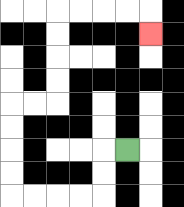{'start': '[5, 6]', 'end': '[6, 1]', 'path_directions': 'L,D,D,L,L,L,L,U,U,U,U,R,R,U,U,U,U,R,R,R,R,D', 'path_coordinates': '[[5, 6], [4, 6], [4, 7], [4, 8], [3, 8], [2, 8], [1, 8], [0, 8], [0, 7], [0, 6], [0, 5], [0, 4], [1, 4], [2, 4], [2, 3], [2, 2], [2, 1], [2, 0], [3, 0], [4, 0], [5, 0], [6, 0], [6, 1]]'}